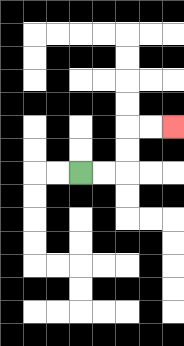{'start': '[3, 7]', 'end': '[7, 5]', 'path_directions': 'R,R,U,U,R,R', 'path_coordinates': '[[3, 7], [4, 7], [5, 7], [5, 6], [5, 5], [6, 5], [7, 5]]'}